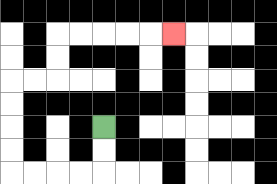{'start': '[4, 5]', 'end': '[7, 1]', 'path_directions': 'D,D,L,L,L,L,U,U,U,U,R,R,U,U,R,R,R,R,R', 'path_coordinates': '[[4, 5], [4, 6], [4, 7], [3, 7], [2, 7], [1, 7], [0, 7], [0, 6], [0, 5], [0, 4], [0, 3], [1, 3], [2, 3], [2, 2], [2, 1], [3, 1], [4, 1], [5, 1], [6, 1], [7, 1]]'}